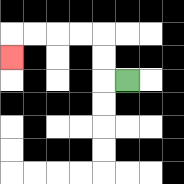{'start': '[5, 3]', 'end': '[0, 2]', 'path_directions': 'L,U,U,L,L,L,L,D', 'path_coordinates': '[[5, 3], [4, 3], [4, 2], [4, 1], [3, 1], [2, 1], [1, 1], [0, 1], [0, 2]]'}